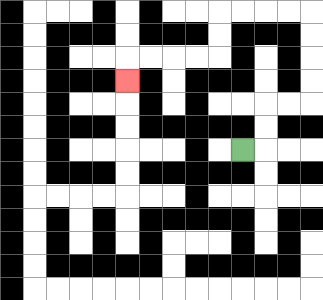{'start': '[10, 6]', 'end': '[5, 3]', 'path_directions': 'R,U,U,R,R,U,U,U,U,L,L,L,L,D,D,L,L,L,L,D', 'path_coordinates': '[[10, 6], [11, 6], [11, 5], [11, 4], [12, 4], [13, 4], [13, 3], [13, 2], [13, 1], [13, 0], [12, 0], [11, 0], [10, 0], [9, 0], [9, 1], [9, 2], [8, 2], [7, 2], [6, 2], [5, 2], [5, 3]]'}